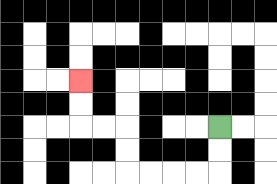{'start': '[9, 5]', 'end': '[3, 3]', 'path_directions': 'D,D,L,L,L,L,U,U,L,L,U,U', 'path_coordinates': '[[9, 5], [9, 6], [9, 7], [8, 7], [7, 7], [6, 7], [5, 7], [5, 6], [5, 5], [4, 5], [3, 5], [3, 4], [3, 3]]'}